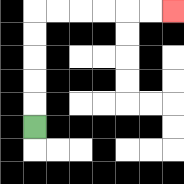{'start': '[1, 5]', 'end': '[7, 0]', 'path_directions': 'U,U,U,U,U,R,R,R,R,R,R', 'path_coordinates': '[[1, 5], [1, 4], [1, 3], [1, 2], [1, 1], [1, 0], [2, 0], [3, 0], [4, 0], [5, 0], [6, 0], [7, 0]]'}